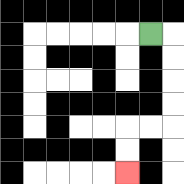{'start': '[6, 1]', 'end': '[5, 7]', 'path_directions': 'R,D,D,D,D,L,L,D,D', 'path_coordinates': '[[6, 1], [7, 1], [7, 2], [7, 3], [7, 4], [7, 5], [6, 5], [5, 5], [5, 6], [5, 7]]'}